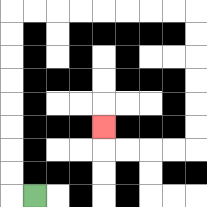{'start': '[1, 8]', 'end': '[4, 5]', 'path_directions': 'L,U,U,U,U,U,U,U,U,R,R,R,R,R,R,R,R,D,D,D,D,D,D,L,L,L,L,U', 'path_coordinates': '[[1, 8], [0, 8], [0, 7], [0, 6], [0, 5], [0, 4], [0, 3], [0, 2], [0, 1], [0, 0], [1, 0], [2, 0], [3, 0], [4, 0], [5, 0], [6, 0], [7, 0], [8, 0], [8, 1], [8, 2], [8, 3], [8, 4], [8, 5], [8, 6], [7, 6], [6, 6], [5, 6], [4, 6], [4, 5]]'}